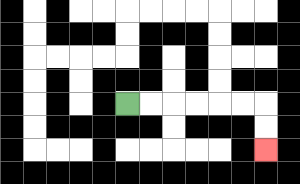{'start': '[5, 4]', 'end': '[11, 6]', 'path_directions': 'R,R,R,R,R,R,D,D', 'path_coordinates': '[[5, 4], [6, 4], [7, 4], [8, 4], [9, 4], [10, 4], [11, 4], [11, 5], [11, 6]]'}